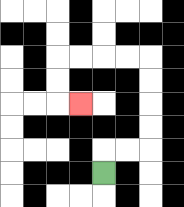{'start': '[4, 7]', 'end': '[3, 4]', 'path_directions': 'U,R,R,U,U,U,U,L,L,L,L,D,D,R', 'path_coordinates': '[[4, 7], [4, 6], [5, 6], [6, 6], [6, 5], [6, 4], [6, 3], [6, 2], [5, 2], [4, 2], [3, 2], [2, 2], [2, 3], [2, 4], [3, 4]]'}